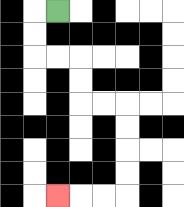{'start': '[2, 0]', 'end': '[2, 8]', 'path_directions': 'L,D,D,R,R,D,D,R,R,D,D,D,D,L,L,L', 'path_coordinates': '[[2, 0], [1, 0], [1, 1], [1, 2], [2, 2], [3, 2], [3, 3], [3, 4], [4, 4], [5, 4], [5, 5], [5, 6], [5, 7], [5, 8], [4, 8], [3, 8], [2, 8]]'}